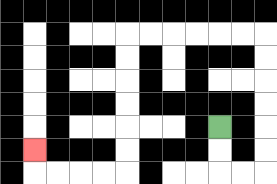{'start': '[9, 5]', 'end': '[1, 6]', 'path_directions': 'D,D,R,R,U,U,U,U,U,U,L,L,L,L,L,L,D,D,D,D,D,D,L,L,L,L,U', 'path_coordinates': '[[9, 5], [9, 6], [9, 7], [10, 7], [11, 7], [11, 6], [11, 5], [11, 4], [11, 3], [11, 2], [11, 1], [10, 1], [9, 1], [8, 1], [7, 1], [6, 1], [5, 1], [5, 2], [5, 3], [5, 4], [5, 5], [5, 6], [5, 7], [4, 7], [3, 7], [2, 7], [1, 7], [1, 6]]'}